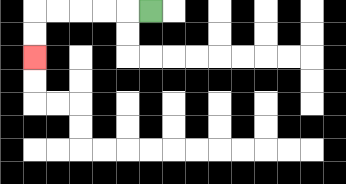{'start': '[6, 0]', 'end': '[1, 2]', 'path_directions': 'L,L,L,L,L,D,D', 'path_coordinates': '[[6, 0], [5, 0], [4, 0], [3, 0], [2, 0], [1, 0], [1, 1], [1, 2]]'}